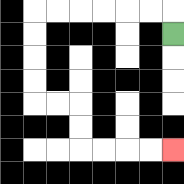{'start': '[7, 1]', 'end': '[7, 6]', 'path_directions': 'U,L,L,L,L,L,L,D,D,D,D,R,R,D,D,R,R,R,R', 'path_coordinates': '[[7, 1], [7, 0], [6, 0], [5, 0], [4, 0], [3, 0], [2, 0], [1, 0], [1, 1], [1, 2], [1, 3], [1, 4], [2, 4], [3, 4], [3, 5], [3, 6], [4, 6], [5, 6], [6, 6], [7, 6]]'}